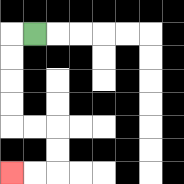{'start': '[1, 1]', 'end': '[0, 7]', 'path_directions': 'L,D,D,D,D,R,R,D,D,L,L', 'path_coordinates': '[[1, 1], [0, 1], [0, 2], [0, 3], [0, 4], [0, 5], [1, 5], [2, 5], [2, 6], [2, 7], [1, 7], [0, 7]]'}